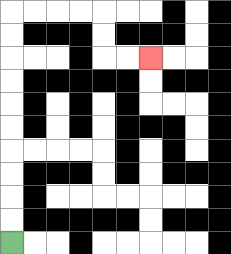{'start': '[0, 10]', 'end': '[6, 2]', 'path_directions': 'U,U,U,U,U,U,U,U,U,U,R,R,R,R,D,D,R,R', 'path_coordinates': '[[0, 10], [0, 9], [0, 8], [0, 7], [0, 6], [0, 5], [0, 4], [0, 3], [0, 2], [0, 1], [0, 0], [1, 0], [2, 0], [3, 0], [4, 0], [4, 1], [4, 2], [5, 2], [6, 2]]'}